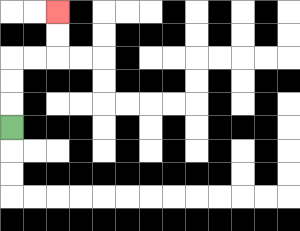{'start': '[0, 5]', 'end': '[2, 0]', 'path_directions': 'U,U,U,R,R,U,U', 'path_coordinates': '[[0, 5], [0, 4], [0, 3], [0, 2], [1, 2], [2, 2], [2, 1], [2, 0]]'}